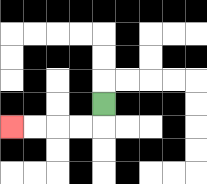{'start': '[4, 4]', 'end': '[0, 5]', 'path_directions': 'D,L,L,L,L', 'path_coordinates': '[[4, 4], [4, 5], [3, 5], [2, 5], [1, 5], [0, 5]]'}